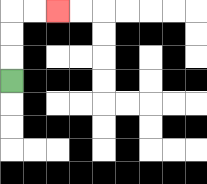{'start': '[0, 3]', 'end': '[2, 0]', 'path_directions': 'U,U,U,R,R', 'path_coordinates': '[[0, 3], [0, 2], [0, 1], [0, 0], [1, 0], [2, 0]]'}